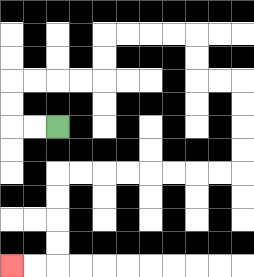{'start': '[2, 5]', 'end': '[0, 11]', 'path_directions': 'L,L,U,U,R,R,R,R,U,U,R,R,R,R,D,D,R,R,D,D,D,D,L,L,L,L,L,L,L,L,D,D,D,D,L,L', 'path_coordinates': '[[2, 5], [1, 5], [0, 5], [0, 4], [0, 3], [1, 3], [2, 3], [3, 3], [4, 3], [4, 2], [4, 1], [5, 1], [6, 1], [7, 1], [8, 1], [8, 2], [8, 3], [9, 3], [10, 3], [10, 4], [10, 5], [10, 6], [10, 7], [9, 7], [8, 7], [7, 7], [6, 7], [5, 7], [4, 7], [3, 7], [2, 7], [2, 8], [2, 9], [2, 10], [2, 11], [1, 11], [0, 11]]'}